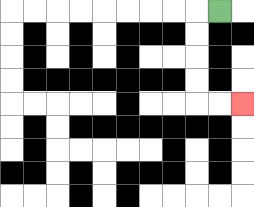{'start': '[9, 0]', 'end': '[10, 4]', 'path_directions': 'L,D,D,D,D,R,R', 'path_coordinates': '[[9, 0], [8, 0], [8, 1], [8, 2], [8, 3], [8, 4], [9, 4], [10, 4]]'}